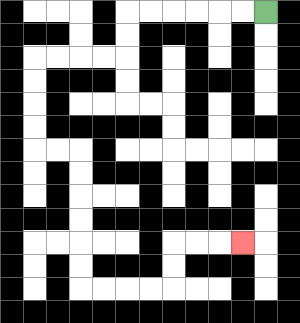{'start': '[11, 0]', 'end': '[10, 10]', 'path_directions': 'L,L,L,L,L,L,D,D,L,L,L,L,D,D,D,D,R,R,D,D,D,D,D,D,R,R,R,R,U,U,R,R,R', 'path_coordinates': '[[11, 0], [10, 0], [9, 0], [8, 0], [7, 0], [6, 0], [5, 0], [5, 1], [5, 2], [4, 2], [3, 2], [2, 2], [1, 2], [1, 3], [1, 4], [1, 5], [1, 6], [2, 6], [3, 6], [3, 7], [3, 8], [3, 9], [3, 10], [3, 11], [3, 12], [4, 12], [5, 12], [6, 12], [7, 12], [7, 11], [7, 10], [8, 10], [9, 10], [10, 10]]'}